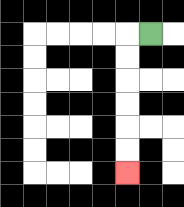{'start': '[6, 1]', 'end': '[5, 7]', 'path_directions': 'L,D,D,D,D,D,D', 'path_coordinates': '[[6, 1], [5, 1], [5, 2], [5, 3], [5, 4], [5, 5], [5, 6], [5, 7]]'}